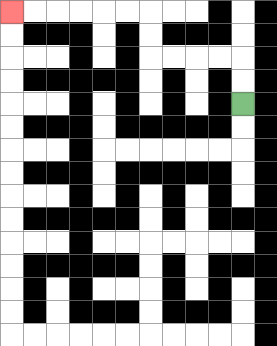{'start': '[10, 4]', 'end': '[0, 0]', 'path_directions': 'U,U,L,L,L,L,U,U,L,L,L,L,L,L', 'path_coordinates': '[[10, 4], [10, 3], [10, 2], [9, 2], [8, 2], [7, 2], [6, 2], [6, 1], [6, 0], [5, 0], [4, 0], [3, 0], [2, 0], [1, 0], [0, 0]]'}